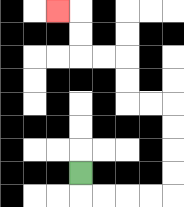{'start': '[3, 7]', 'end': '[2, 0]', 'path_directions': 'D,R,R,R,R,U,U,U,U,L,L,U,U,L,L,U,U,L', 'path_coordinates': '[[3, 7], [3, 8], [4, 8], [5, 8], [6, 8], [7, 8], [7, 7], [7, 6], [7, 5], [7, 4], [6, 4], [5, 4], [5, 3], [5, 2], [4, 2], [3, 2], [3, 1], [3, 0], [2, 0]]'}